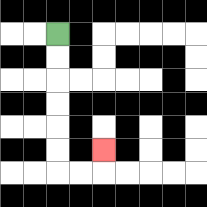{'start': '[2, 1]', 'end': '[4, 6]', 'path_directions': 'D,D,D,D,D,D,R,R,U', 'path_coordinates': '[[2, 1], [2, 2], [2, 3], [2, 4], [2, 5], [2, 6], [2, 7], [3, 7], [4, 7], [4, 6]]'}